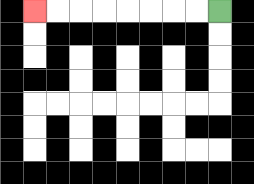{'start': '[9, 0]', 'end': '[1, 0]', 'path_directions': 'L,L,L,L,L,L,L,L', 'path_coordinates': '[[9, 0], [8, 0], [7, 0], [6, 0], [5, 0], [4, 0], [3, 0], [2, 0], [1, 0]]'}